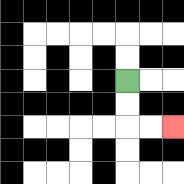{'start': '[5, 3]', 'end': '[7, 5]', 'path_directions': 'D,D,R,R', 'path_coordinates': '[[5, 3], [5, 4], [5, 5], [6, 5], [7, 5]]'}